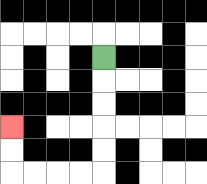{'start': '[4, 2]', 'end': '[0, 5]', 'path_directions': 'D,D,D,D,D,L,L,L,L,U,U', 'path_coordinates': '[[4, 2], [4, 3], [4, 4], [4, 5], [4, 6], [4, 7], [3, 7], [2, 7], [1, 7], [0, 7], [0, 6], [0, 5]]'}